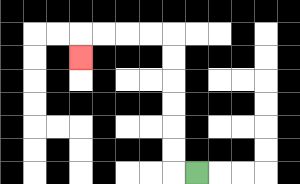{'start': '[8, 7]', 'end': '[3, 2]', 'path_directions': 'L,U,U,U,U,U,U,L,L,L,L,D', 'path_coordinates': '[[8, 7], [7, 7], [7, 6], [7, 5], [7, 4], [7, 3], [7, 2], [7, 1], [6, 1], [5, 1], [4, 1], [3, 1], [3, 2]]'}